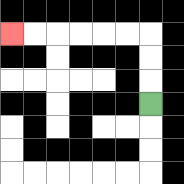{'start': '[6, 4]', 'end': '[0, 1]', 'path_directions': 'U,U,U,L,L,L,L,L,L', 'path_coordinates': '[[6, 4], [6, 3], [6, 2], [6, 1], [5, 1], [4, 1], [3, 1], [2, 1], [1, 1], [0, 1]]'}